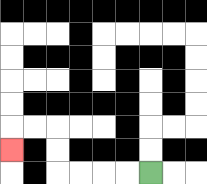{'start': '[6, 7]', 'end': '[0, 6]', 'path_directions': 'L,L,L,L,U,U,L,L,D', 'path_coordinates': '[[6, 7], [5, 7], [4, 7], [3, 7], [2, 7], [2, 6], [2, 5], [1, 5], [0, 5], [0, 6]]'}